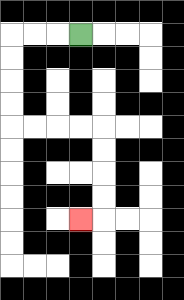{'start': '[3, 1]', 'end': '[3, 9]', 'path_directions': 'L,L,L,D,D,D,D,R,R,R,R,D,D,D,D,L', 'path_coordinates': '[[3, 1], [2, 1], [1, 1], [0, 1], [0, 2], [0, 3], [0, 4], [0, 5], [1, 5], [2, 5], [3, 5], [4, 5], [4, 6], [4, 7], [4, 8], [4, 9], [3, 9]]'}